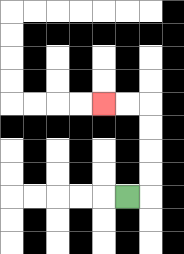{'start': '[5, 8]', 'end': '[4, 4]', 'path_directions': 'R,U,U,U,U,L,L', 'path_coordinates': '[[5, 8], [6, 8], [6, 7], [6, 6], [6, 5], [6, 4], [5, 4], [4, 4]]'}